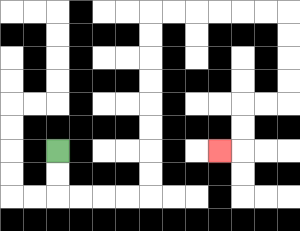{'start': '[2, 6]', 'end': '[9, 6]', 'path_directions': 'D,D,R,R,R,R,U,U,U,U,U,U,U,U,R,R,R,R,R,R,D,D,D,D,L,L,D,D,L', 'path_coordinates': '[[2, 6], [2, 7], [2, 8], [3, 8], [4, 8], [5, 8], [6, 8], [6, 7], [6, 6], [6, 5], [6, 4], [6, 3], [6, 2], [6, 1], [6, 0], [7, 0], [8, 0], [9, 0], [10, 0], [11, 0], [12, 0], [12, 1], [12, 2], [12, 3], [12, 4], [11, 4], [10, 4], [10, 5], [10, 6], [9, 6]]'}